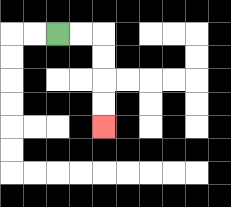{'start': '[2, 1]', 'end': '[4, 5]', 'path_directions': 'R,R,D,D,D,D', 'path_coordinates': '[[2, 1], [3, 1], [4, 1], [4, 2], [4, 3], [4, 4], [4, 5]]'}